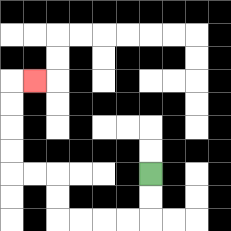{'start': '[6, 7]', 'end': '[1, 3]', 'path_directions': 'D,D,L,L,L,L,U,U,L,L,U,U,U,U,R', 'path_coordinates': '[[6, 7], [6, 8], [6, 9], [5, 9], [4, 9], [3, 9], [2, 9], [2, 8], [2, 7], [1, 7], [0, 7], [0, 6], [0, 5], [0, 4], [0, 3], [1, 3]]'}